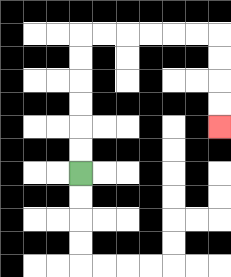{'start': '[3, 7]', 'end': '[9, 5]', 'path_directions': 'U,U,U,U,U,U,R,R,R,R,R,R,D,D,D,D', 'path_coordinates': '[[3, 7], [3, 6], [3, 5], [3, 4], [3, 3], [3, 2], [3, 1], [4, 1], [5, 1], [6, 1], [7, 1], [8, 1], [9, 1], [9, 2], [9, 3], [9, 4], [9, 5]]'}